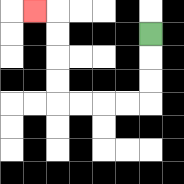{'start': '[6, 1]', 'end': '[1, 0]', 'path_directions': 'D,D,D,L,L,L,L,U,U,U,U,L', 'path_coordinates': '[[6, 1], [6, 2], [6, 3], [6, 4], [5, 4], [4, 4], [3, 4], [2, 4], [2, 3], [2, 2], [2, 1], [2, 0], [1, 0]]'}